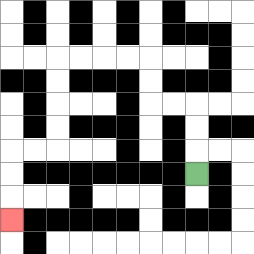{'start': '[8, 7]', 'end': '[0, 9]', 'path_directions': 'U,U,U,L,L,U,U,L,L,L,L,D,D,D,D,L,L,D,D,D', 'path_coordinates': '[[8, 7], [8, 6], [8, 5], [8, 4], [7, 4], [6, 4], [6, 3], [6, 2], [5, 2], [4, 2], [3, 2], [2, 2], [2, 3], [2, 4], [2, 5], [2, 6], [1, 6], [0, 6], [0, 7], [0, 8], [0, 9]]'}